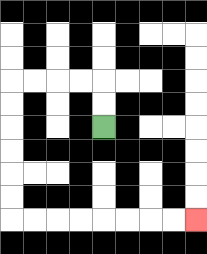{'start': '[4, 5]', 'end': '[8, 9]', 'path_directions': 'U,U,L,L,L,L,D,D,D,D,D,D,R,R,R,R,R,R,R,R', 'path_coordinates': '[[4, 5], [4, 4], [4, 3], [3, 3], [2, 3], [1, 3], [0, 3], [0, 4], [0, 5], [0, 6], [0, 7], [0, 8], [0, 9], [1, 9], [2, 9], [3, 9], [4, 9], [5, 9], [6, 9], [7, 9], [8, 9]]'}